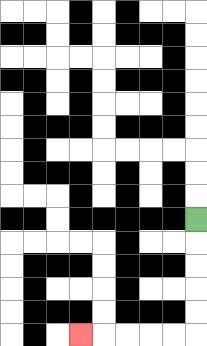{'start': '[8, 9]', 'end': '[3, 14]', 'path_directions': 'D,D,D,D,D,L,L,L,L,L', 'path_coordinates': '[[8, 9], [8, 10], [8, 11], [8, 12], [8, 13], [8, 14], [7, 14], [6, 14], [5, 14], [4, 14], [3, 14]]'}